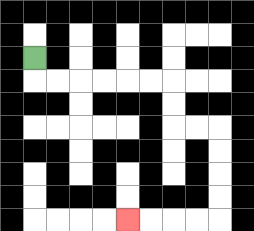{'start': '[1, 2]', 'end': '[5, 9]', 'path_directions': 'D,R,R,R,R,R,R,D,D,R,R,D,D,D,D,L,L,L,L', 'path_coordinates': '[[1, 2], [1, 3], [2, 3], [3, 3], [4, 3], [5, 3], [6, 3], [7, 3], [7, 4], [7, 5], [8, 5], [9, 5], [9, 6], [9, 7], [9, 8], [9, 9], [8, 9], [7, 9], [6, 9], [5, 9]]'}